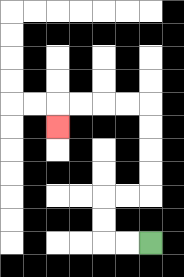{'start': '[6, 10]', 'end': '[2, 5]', 'path_directions': 'L,L,U,U,R,R,U,U,U,U,L,L,L,L,D', 'path_coordinates': '[[6, 10], [5, 10], [4, 10], [4, 9], [4, 8], [5, 8], [6, 8], [6, 7], [6, 6], [6, 5], [6, 4], [5, 4], [4, 4], [3, 4], [2, 4], [2, 5]]'}